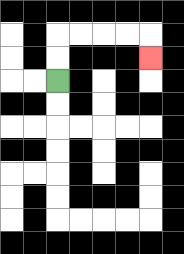{'start': '[2, 3]', 'end': '[6, 2]', 'path_directions': 'U,U,R,R,R,R,D', 'path_coordinates': '[[2, 3], [2, 2], [2, 1], [3, 1], [4, 1], [5, 1], [6, 1], [6, 2]]'}